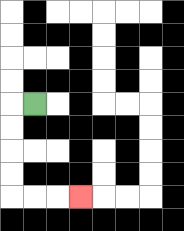{'start': '[1, 4]', 'end': '[3, 8]', 'path_directions': 'L,D,D,D,D,R,R,R', 'path_coordinates': '[[1, 4], [0, 4], [0, 5], [0, 6], [0, 7], [0, 8], [1, 8], [2, 8], [3, 8]]'}